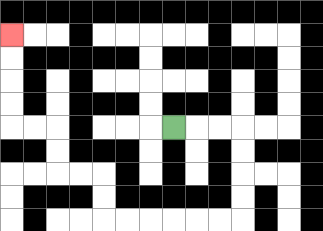{'start': '[7, 5]', 'end': '[0, 1]', 'path_directions': 'R,R,R,D,D,D,D,L,L,L,L,L,L,U,U,L,L,U,U,L,L,U,U,U,U', 'path_coordinates': '[[7, 5], [8, 5], [9, 5], [10, 5], [10, 6], [10, 7], [10, 8], [10, 9], [9, 9], [8, 9], [7, 9], [6, 9], [5, 9], [4, 9], [4, 8], [4, 7], [3, 7], [2, 7], [2, 6], [2, 5], [1, 5], [0, 5], [0, 4], [0, 3], [0, 2], [0, 1]]'}